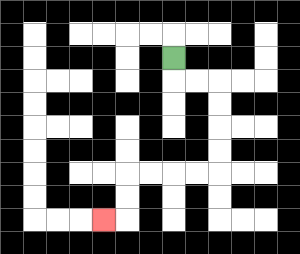{'start': '[7, 2]', 'end': '[4, 9]', 'path_directions': 'D,R,R,D,D,D,D,L,L,L,L,D,D,L', 'path_coordinates': '[[7, 2], [7, 3], [8, 3], [9, 3], [9, 4], [9, 5], [9, 6], [9, 7], [8, 7], [7, 7], [6, 7], [5, 7], [5, 8], [5, 9], [4, 9]]'}